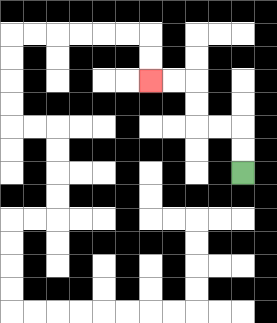{'start': '[10, 7]', 'end': '[6, 3]', 'path_directions': 'U,U,L,L,U,U,L,L', 'path_coordinates': '[[10, 7], [10, 6], [10, 5], [9, 5], [8, 5], [8, 4], [8, 3], [7, 3], [6, 3]]'}